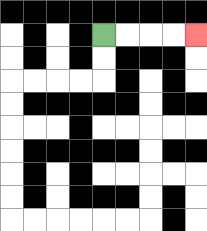{'start': '[4, 1]', 'end': '[8, 1]', 'path_directions': 'R,R,R,R', 'path_coordinates': '[[4, 1], [5, 1], [6, 1], [7, 1], [8, 1]]'}